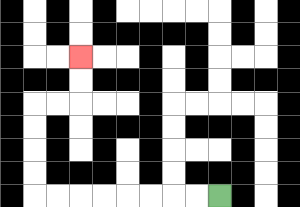{'start': '[9, 8]', 'end': '[3, 2]', 'path_directions': 'L,L,L,L,L,L,L,L,U,U,U,U,R,R,U,U', 'path_coordinates': '[[9, 8], [8, 8], [7, 8], [6, 8], [5, 8], [4, 8], [3, 8], [2, 8], [1, 8], [1, 7], [1, 6], [1, 5], [1, 4], [2, 4], [3, 4], [3, 3], [3, 2]]'}